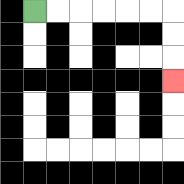{'start': '[1, 0]', 'end': '[7, 3]', 'path_directions': 'R,R,R,R,R,R,D,D,D', 'path_coordinates': '[[1, 0], [2, 0], [3, 0], [4, 0], [5, 0], [6, 0], [7, 0], [7, 1], [7, 2], [7, 3]]'}